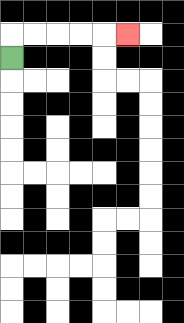{'start': '[0, 2]', 'end': '[5, 1]', 'path_directions': 'U,R,R,R,R,R', 'path_coordinates': '[[0, 2], [0, 1], [1, 1], [2, 1], [3, 1], [4, 1], [5, 1]]'}